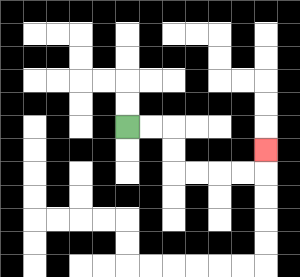{'start': '[5, 5]', 'end': '[11, 6]', 'path_directions': 'R,R,D,D,R,R,R,R,U', 'path_coordinates': '[[5, 5], [6, 5], [7, 5], [7, 6], [7, 7], [8, 7], [9, 7], [10, 7], [11, 7], [11, 6]]'}